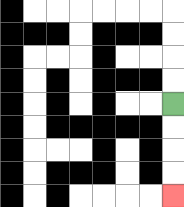{'start': '[7, 4]', 'end': '[7, 8]', 'path_directions': 'D,D,D,D', 'path_coordinates': '[[7, 4], [7, 5], [7, 6], [7, 7], [7, 8]]'}